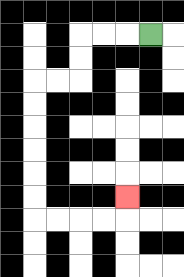{'start': '[6, 1]', 'end': '[5, 8]', 'path_directions': 'L,L,L,D,D,L,L,D,D,D,D,D,D,R,R,R,R,U', 'path_coordinates': '[[6, 1], [5, 1], [4, 1], [3, 1], [3, 2], [3, 3], [2, 3], [1, 3], [1, 4], [1, 5], [1, 6], [1, 7], [1, 8], [1, 9], [2, 9], [3, 9], [4, 9], [5, 9], [5, 8]]'}